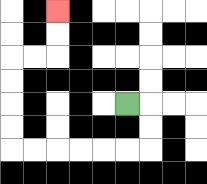{'start': '[5, 4]', 'end': '[2, 0]', 'path_directions': 'R,D,D,L,L,L,L,L,L,U,U,U,U,R,R,U,U', 'path_coordinates': '[[5, 4], [6, 4], [6, 5], [6, 6], [5, 6], [4, 6], [3, 6], [2, 6], [1, 6], [0, 6], [0, 5], [0, 4], [0, 3], [0, 2], [1, 2], [2, 2], [2, 1], [2, 0]]'}